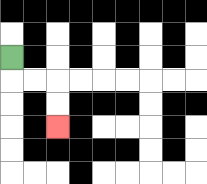{'start': '[0, 2]', 'end': '[2, 5]', 'path_directions': 'D,R,R,D,D', 'path_coordinates': '[[0, 2], [0, 3], [1, 3], [2, 3], [2, 4], [2, 5]]'}